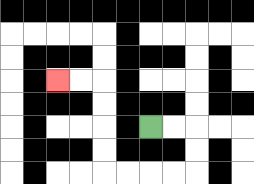{'start': '[6, 5]', 'end': '[2, 3]', 'path_directions': 'R,R,D,D,L,L,L,L,U,U,U,U,L,L', 'path_coordinates': '[[6, 5], [7, 5], [8, 5], [8, 6], [8, 7], [7, 7], [6, 7], [5, 7], [4, 7], [4, 6], [4, 5], [4, 4], [4, 3], [3, 3], [2, 3]]'}